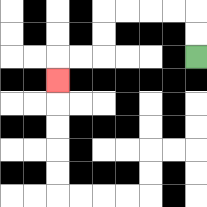{'start': '[8, 2]', 'end': '[2, 3]', 'path_directions': 'U,U,L,L,L,L,D,D,L,L,D', 'path_coordinates': '[[8, 2], [8, 1], [8, 0], [7, 0], [6, 0], [5, 0], [4, 0], [4, 1], [4, 2], [3, 2], [2, 2], [2, 3]]'}